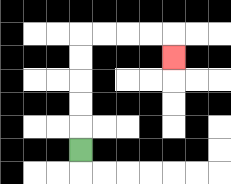{'start': '[3, 6]', 'end': '[7, 2]', 'path_directions': 'U,U,U,U,U,R,R,R,R,D', 'path_coordinates': '[[3, 6], [3, 5], [3, 4], [3, 3], [3, 2], [3, 1], [4, 1], [5, 1], [6, 1], [7, 1], [7, 2]]'}